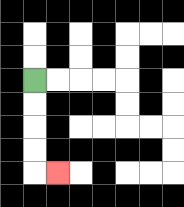{'start': '[1, 3]', 'end': '[2, 7]', 'path_directions': 'D,D,D,D,R', 'path_coordinates': '[[1, 3], [1, 4], [1, 5], [1, 6], [1, 7], [2, 7]]'}